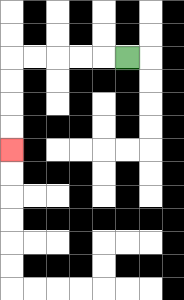{'start': '[5, 2]', 'end': '[0, 6]', 'path_directions': 'L,L,L,L,L,D,D,D,D', 'path_coordinates': '[[5, 2], [4, 2], [3, 2], [2, 2], [1, 2], [0, 2], [0, 3], [0, 4], [0, 5], [0, 6]]'}